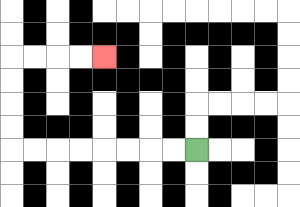{'start': '[8, 6]', 'end': '[4, 2]', 'path_directions': 'L,L,L,L,L,L,L,L,U,U,U,U,R,R,R,R', 'path_coordinates': '[[8, 6], [7, 6], [6, 6], [5, 6], [4, 6], [3, 6], [2, 6], [1, 6], [0, 6], [0, 5], [0, 4], [0, 3], [0, 2], [1, 2], [2, 2], [3, 2], [4, 2]]'}